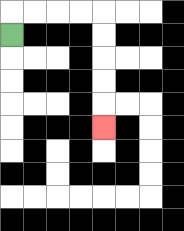{'start': '[0, 1]', 'end': '[4, 5]', 'path_directions': 'U,R,R,R,R,D,D,D,D,D', 'path_coordinates': '[[0, 1], [0, 0], [1, 0], [2, 0], [3, 0], [4, 0], [4, 1], [4, 2], [4, 3], [4, 4], [4, 5]]'}